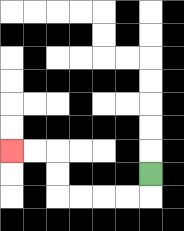{'start': '[6, 7]', 'end': '[0, 6]', 'path_directions': 'D,L,L,L,L,U,U,L,L', 'path_coordinates': '[[6, 7], [6, 8], [5, 8], [4, 8], [3, 8], [2, 8], [2, 7], [2, 6], [1, 6], [0, 6]]'}